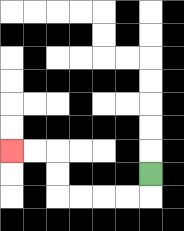{'start': '[6, 7]', 'end': '[0, 6]', 'path_directions': 'D,L,L,L,L,U,U,L,L', 'path_coordinates': '[[6, 7], [6, 8], [5, 8], [4, 8], [3, 8], [2, 8], [2, 7], [2, 6], [1, 6], [0, 6]]'}